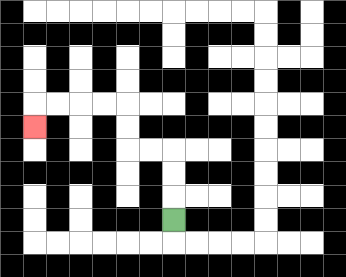{'start': '[7, 9]', 'end': '[1, 5]', 'path_directions': 'U,U,U,L,L,U,U,L,L,L,L,D', 'path_coordinates': '[[7, 9], [7, 8], [7, 7], [7, 6], [6, 6], [5, 6], [5, 5], [5, 4], [4, 4], [3, 4], [2, 4], [1, 4], [1, 5]]'}